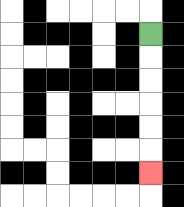{'start': '[6, 1]', 'end': '[6, 7]', 'path_directions': 'D,D,D,D,D,D', 'path_coordinates': '[[6, 1], [6, 2], [6, 3], [6, 4], [6, 5], [6, 6], [6, 7]]'}